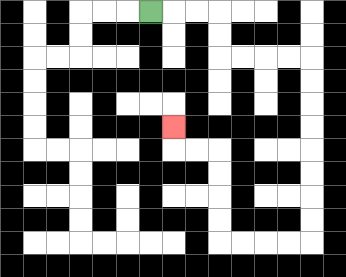{'start': '[6, 0]', 'end': '[7, 5]', 'path_directions': 'R,R,R,D,D,R,R,R,R,D,D,D,D,D,D,D,D,L,L,L,L,U,U,U,U,L,L,U', 'path_coordinates': '[[6, 0], [7, 0], [8, 0], [9, 0], [9, 1], [9, 2], [10, 2], [11, 2], [12, 2], [13, 2], [13, 3], [13, 4], [13, 5], [13, 6], [13, 7], [13, 8], [13, 9], [13, 10], [12, 10], [11, 10], [10, 10], [9, 10], [9, 9], [9, 8], [9, 7], [9, 6], [8, 6], [7, 6], [7, 5]]'}